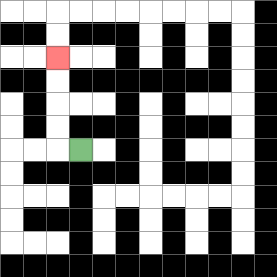{'start': '[3, 6]', 'end': '[2, 2]', 'path_directions': 'L,U,U,U,U', 'path_coordinates': '[[3, 6], [2, 6], [2, 5], [2, 4], [2, 3], [2, 2]]'}